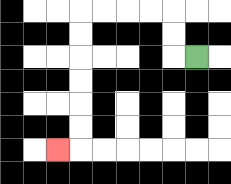{'start': '[8, 2]', 'end': '[2, 6]', 'path_directions': 'L,U,U,L,L,L,L,D,D,D,D,D,D,L', 'path_coordinates': '[[8, 2], [7, 2], [7, 1], [7, 0], [6, 0], [5, 0], [4, 0], [3, 0], [3, 1], [3, 2], [3, 3], [3, 4], [3, 5], [3, 6], [2, 6]]'}